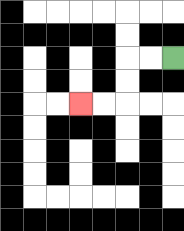{'start': '[7, 2]', 'end': '[3, 4]', 'path_directions': 'L,L,D,D,L,L', 'path_coordinates': '[[7, 2], [6, 2], [5, 2], [5, 3], [5, 4], [4, 4], [3, 4]]'}